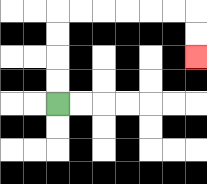{'start': '[2, 4]', 'end': '[8, 2]', 'path_directions': 'U,U,U,U,R,R,R,R,R,R,D,D', 'path_coordinates': '[[2, 4], [2, 3], [2, 2], [2, 1], [2, 0], [3, 0], [4, 0], [5, 0], [6, 0], [7, 0], [8, 0], [8, 1], [8, 2]]'}